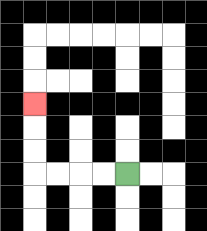{'start': '[5, 7]', 'end': '[1, 4]', 'path_directions': 'L,L,L,L,U,U,U', 'path_coordinates': '[[5, 7], [4, 7], [3, 7], [2, 7], [1, 7], [1, 6], [1, 5], [1, 4]]'}